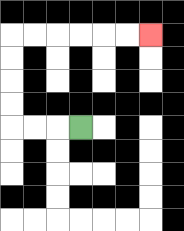{'start': '[3, 5]', 'end': '[6, 1]', 'path_directions': 'L,L,L,U,U,U,U,R,R,R,R,R,R', 'path_coordinates': '[[3, 5], [2, 5], [1, 5], [0, 5], [0, 4], [0, 3], [0, 2], [0, 1], [1, 1], [2, 1], [3, 1], [4, 1], [5, 1], [6, 1]]'}